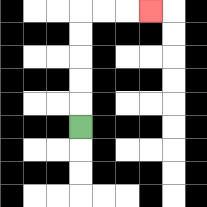{'start': '[3, 5]', 'end': '[6, 0]', 'path_directions': 'U,U,U,U,U,R,R,R', 'path_coordinates': '[[3, 5], [3, 4], [3, 3], [3, 2], [3, 1], [3, 0], [4, 0], [5, 0], [6, 0]]'}